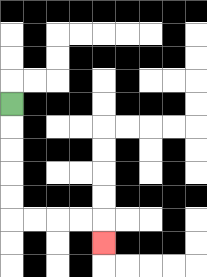{'start': '[0, 4]', 'end': '[4, 10]', 'path_directions': 'D,D,D,D,D,R,R,R,R,D', 'path_coordinates': '[[0, 4], [0, 5], [0, 6], [0, 7], [0, 8], [0, 9], [1, 9], [2, 9], [3, 9], [4, 9], [4, 10]]'}